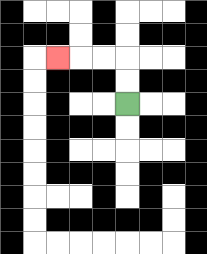{'start': '[5, 4]', 'end': '[2, 2]', 'path_directions': 'U,U,L,L,L', 'path_coordinates': '[[5, 4], [5, 3], [5, 2], [4, 2], [3, 2], [2, 2]]'}